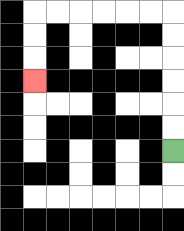{'start': '[7, 6]', 'end': '[1, 3]', 'path_directions': 'U,U,U,U,U,U,L,L,L,L,L,L,D,D,D', 'path_coordinates': '[[7, 6], [7, 5], [7, 4], [7, 3], [7, 2], [7, 1], [7, 0], [6, 0], [5, 0], [4, 0], [3, 0], [2, 0], [1, 0], [1, 1], [1, 2], [1, 3]]'}